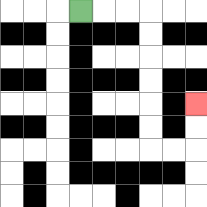{'start': '[3, 0]', 'end': '[8, 4]', 'path_directions': 'R,R,R,D,D,D,D,D,D,R,R,U,U', 'path_coordinates': '[[3, 0], [4, 0], [5, 0], [6, 0], [6, 1], [6, 2], [6, 3], [6, 4], [6, 5], [6, 6], [7, 6], [8, 6], [8, 5], [8, 4]]'}